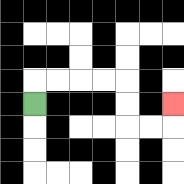{'start': '[1, 4]', 'end': '[7, 4]', 'path_directions': 'U,R,R,R,R,D,D,R,R,U', 'path_coordinates': '[[1, 4], [1, 3], [2, 3], [3, 3], [4, 3], [5, 3], [5, 4], [5, 5], [6, 5], [7, 5], [7, 4]]'}